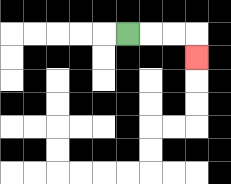{'start': '[5, 1]', 'end': '[8, 2]', 'path_directions': 'R,R,R,D', 'path_coordinates': '[[5, 1], [6, 1], [7, 1], [8, 1], [8, 2]]'}